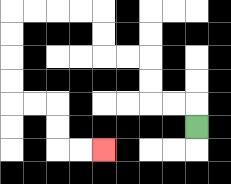{'start': '[8, 5]', 'end': '[4, 6]', 'path_directions': 'U,L,L,U,U,L,L,U,U,L,L,L,L,D,D,D,D,R,R,D,D,R,R', 'path_coordinates': '[[8, 5], [8, 4], [7, 4], [6, 4], [6, 3], [6, 2], [5, 2], [4, 2], [4, 1], [4, 0], [3, 0], [2, 0], [1, 0], [0, 0], [0, 1], [0, 2], [0, 3], [0, 4], [1, 4], [2, 4], [2, 5], [2, 6], [3, 6], [4, 6]]'}